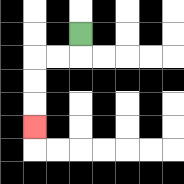{'start': '[3, 1]', 'end': '[1, 5]', 'path_directions': 'D,L,L,D,D,D', 'path_coordinates': '[[3, 1], [3, 2], [2, 2], [1, 2], [1, 3], [1, 4], [1, 5]]'}